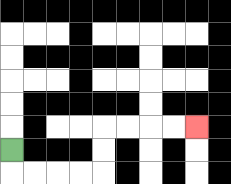{'start': '[0, 6]', 'end': '[8, 5]', 'path_directions': 'D,R,R,R,R,U,U,R,R,R,R', 'path_coordinates': '[[0, 6], [0, 7], [1, 7], [2, 7], [3, 7], [4, 7], [4, 6], [4, 5], [5, 5], [6, 5], [7, 5], [8, 5]]'}